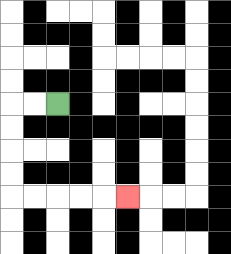{'start': '[2, 4]', 'end': '[5, 8]', 'path_directions': 'L,L,D,D,D,D,R,R,R,R,R', 'path_coordinates': '[[2, 4], [1, 4], [0, 4], [0, 5], [0, 6], [0, 7], [0, 8], [1, 8], [2, 8], [3, 8], [4, 8], [5, 8]]'}